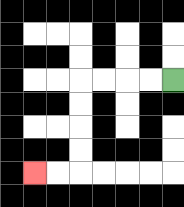{'start': '[7, 3]', 'end': '[1, 7]', 'path_directions': 'L,L,L,L,D,D,D,D,L,L', 'path_coordinates': '[[7, 3], [6, 3], [5, 3], [4, 3], [3, 3], [3, 4], [3, 5], [3, 6], [3, 7], [2, 7], [1, 7]]'}